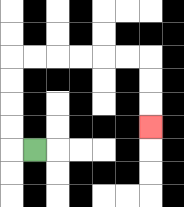{'start': '[1, 6]', 'end': '[6, 5]', 'path_directions': 'L,U,U,U,U,R,R,R,R,R,R,D,D,D', 'path_coordinates': '[[1, 6], [0, 6], [0, 5], [0, 4], [0, 3], [0, 2], [1, 2], [2, 2], [3, 2], [4, 2], [5, 2], [6, 2], [6, 3], [6, 4], [6, 5]]'}